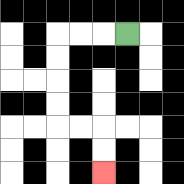{'start': '[5, 1]', 'end': '[4, 7]', 'path_directions': 'L,L,L,D,D,D,D,R,R,D,D', 'path_coordinates': '[[5, 1], [4, 1], [3, 1], [2, 1], [2, 2], [2, 3], [2, 4], [2, 5], [3, 5], [4, 5], [4, 6], [4, 7]]'}